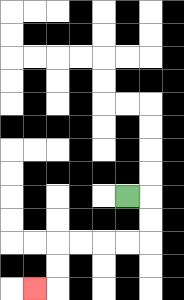{'start': '[5, 8]', 'end': '[1, 12]', 'path_directions': 'R,D,D,L,L,L,L,D,D,L', 'path_coordinates': '[[5, 8], [6, 8], [6, 9], [6, 10], [5, 10], [4, 10], [3, 10], [2, 10], [2, 11], [2, 12], [1, 12]]'}